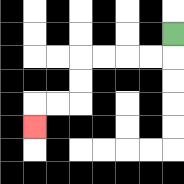{'start': '[7, 1]', 'end': '[1, 5]', 'path_directions': 'D,L,L,L,L,D,D,L,L,D', 'path_coordinates': '[[7, 1], [7, 2], [6, 2], [5, 2], [4, 2], [3, 2], [3, 3], [3, 4], [2, 4], [1, 4], [1, 5]]'}